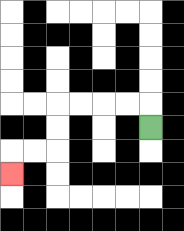{'start': '[6, 5]', 'end': '[0, 7]', 'path_directions': 'U,L,L,L,L,D,D,L,L,D', 'path_coordinates': '[[6, 5], [6, 4], [5, 4], [4, 4], [3, 4], [2, 4], [2, 5], [2, 6], [1, 6], [0, 6], [0, 7]]'}